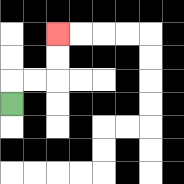{'start': '[0, 4]', 'end': '[2, 1]', 'path_directions': 'U,R,R,U,U', 'path_coordinates': '[[0, 4], [0, 3], [1, 3], [2, 3], [2, 2], [2, 1]]'}